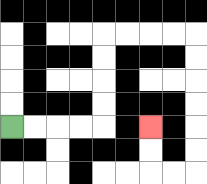{'start': '[0, 5]', 'end': '[6, 5]', 'path_directions': 'R,R,R,R,U,U,U,U,R,R,R,R,D,D,D,D,D,D,L,L,U,U', 'path_coordinates': '[[0, 5], [1, 5], [2, 5], [3, 5], [4, 5], [4, 4], [4, 3], [4, 2], [4, 1], [5, 1], [6, 1], [7, 1], [8, 1], [8, 2], [8, 3], [8, 4], [8, 5], [8, 6], [8, 7], [7, 7], [6, 7], [6, 6], [6, 5]]'}